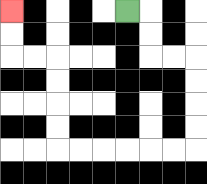{'start': '[5, 0]', 'end': '[0, 0]', 'path_directions': 'R,D,D,R,R,D,D,D,D,L,L,L,L,L,L,U,U,U,U,L,L,U,U', 'path_coordinates': '[[5, 0], [6, 0], [6, 1], [6, 2], [7, 2], [8, 2], [8, 3], [8, 4], [8, 5], [8, 6], [7, 6], [6, 6], [5, 6], [4, 6], [3, 6], [2, 6], [2, 5], [2, 4], [2, 3], [2, 2], [1, 2], [0, 2], [0, 1], [0, 0]]'}